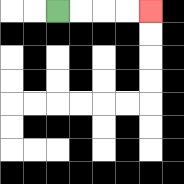{'start': '[2, 0]', 'end': '[6, 0]', 'path_directions': 'R,R,R,R', 'path_coordinates': '[[2, 0], [3, 0], [4, 0], [5, 0], [6, 0]]'}